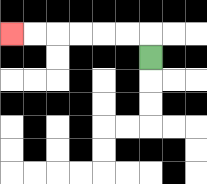{'start': '[6, 2]', 'end': '[0, 1]', 'path_directions': 'U,L,L,L,L,L,L', 'path_coordinates': '[[6, 2], [6, 1], [5, 1], [4, 1], [3, 1], [2, 1], [1, 1], [0, 1]]'}